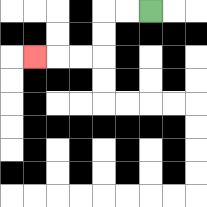{'start': '[6, 0]', 'end': '[1, 2]', 'path_directions': 'L,L,D,D,L,L,L', 'path_coordinates': '[[6, 0], [5, 0], [4, 0], [4, 1], [4, 2], [3, 2], [2, 2], [1, 2]]'}